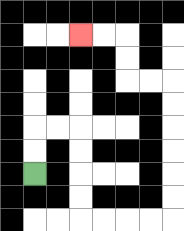{'start': '[1, 7]', 'end': '[3, 1]', 'path_directions': 'U,U,R,R,D,D,D,D,R,R,R,R,U,U,U,U,U,U,L,L,U,U,L,L', 'path_coordinates': '[[1, 7], [1, 6], [1, 5], [2, 5], [3, 5], [3, 6], [3, 7], [3, 8], [3, 9], [4, 9], [5, 9], [6, 9], [7, 9], [7, 8], [7, 7], [7, 6], [7, 5], [7, 4], [7, 3], [6, 3], [5, 3], [5, 2], [5, 1], [4, 1], [3, 1]]'}